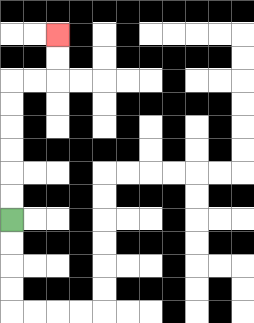{'start': '[0, 9]', 'end': '[2, 1]', 'path_directions': 'U,U,U,U,U,U,R,R,U,U', 'path_coordinates': '[[0, 9], [0, 8], [0, 7], [0, 6], [0, 5], [0, 4], [0, 3], [1, 3], [2, 3], [2, 2], [2, 1]]'}